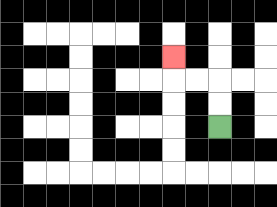{'start': '[9, 5]', 'end': '[7, 2]', 'path_directions': 'U,U,L,L,U', 'path_coordinates': '[[9, 5], [9, 4], [9, 3], [8, 3], [7, 3], [7, 2]]'}